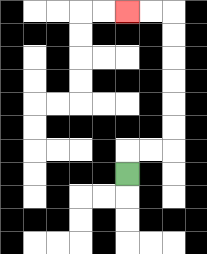{'start': '[5, 7]', 'end': '[5, 0]', 'path_directions': 'U,R,R,U,U,U,U,U,U,L,L', 'path_coordinates': '[[5, 7], [5, 6], [6, 6], [7, 6], [7, 5], [7, 4], [7, 3], [7, 2], [7, 1], [7, 0], [6, 0], [5, 0]]'}